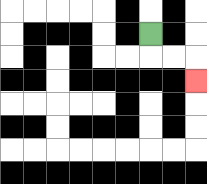{'start': '[6, 1]', 'end': '[8, 3]', 'path_directions': 'D,R,R,D', 'path_coordinates': '[[6, 1], [6, 2], [7, 2], [8, 2], [8, 3]]'}